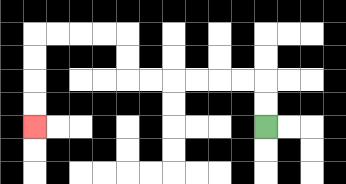{'start': '[11, 5]', 'end': '[1, 5]', 'path_directions': 'U,U,L,L,L,L,L,L,U,U,L,L,L,L,D,D,D,D', 'path_coordinates': '[[11, 5], [11, 4], [11, 3], [10, 3], [9, 3], [8, 3], [7, 3], [6, 3], [5, 3], [5, 2], [5, 1], [4, 1], [3, 1], [2, 1], [1, 1], [1, 2], [1, 3], [1, 4], [1, 5]]'}